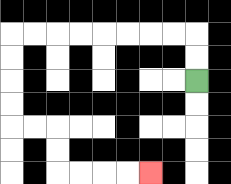{'start': '[8, 3]', 'end': '[6, 7]', 'path_directions': 'U,U,L,L,L,L,L,L,L,L,D,D,D,D,R,R,D,D,R,R,R,R', 'path_coordinates': '[[8, 3], [8, 2], [8, 1], [7, 1], [6, 1], [5, 1], [4, 1], [3, 1], [2, 1], [1, 1], [0, 1], [0, 2], [0, 3], [0, 4], [0, 5], [1, 5], [2, 5], [2, 6], [2, 7], [3, 7], [4, 7], [5, 7], [6, 7]]'}